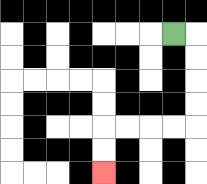{'start': '[7, 1]', 'end': '[4, 7]', 'path_directions': 'R,D,D,D,D,L,L,L,L,D,D', 'path_coordinates': '[[7, 1], [8, 1], [8, 2], [8, 3], [8, 4], [8, 5], [7, 5], [6, 5], [5, 5], [4, 5], [4, 6], [4, 7]]'}